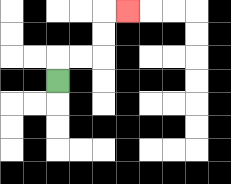{'start': '[2, 3]', 'end': '[5, 0]', 'path_directions': 'U,R,R,U,U,R', 'path_coordinates': '[[2, 3], [2, 2], [3, 2], [4, 2], [4, 1], [4, 0], [5, 0]]'}